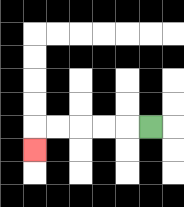{'start': '[6, 5]', 'end': '[1, 6]', 'path_directions': 'L,L,L,L,L,D', 'path_coordinates': '[[6, 5], [5, 5], [4, 5], [3, 5], [2, 5], [1, 5], [1, 6]]'}